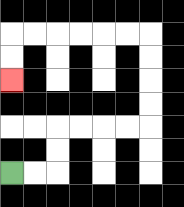{'start': '[0, 7]', 'end': '[0, 3]', 'path_directions': 'R,R,U,U,R,R,R,R,U,U,U,U,L,L,L,L,L,L,D,D', 'path_coordinates': '[[0, 7], [1, 7], [2, 7], [2, 6], [2, 5], [3, 5], [4, 5], [5, 5], [6, 5], [6, 4], [6, 3], [6, 2], [6, 1], [5, 1], [4, 1], [3, 1], [2, 1], [1, 1], [0, 1], [0, 2], [0, 3]]'}